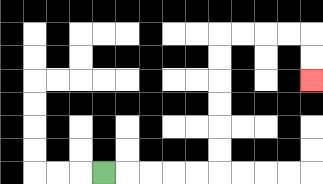{'start': '[4, 7]', 'end': '[13, 3]', 'path_directions': 'R,R,R,R,R,U,U,U,U,U,U,R,R,R,R,D,D', 'path_coordinates': '[[4, 7], [5, 7], [6, 7], [7, 7], [8, 7], [9, 7], [9, 6], [9, 5], [9, 4], [9, 3], [9, 2], [9, 1], [10, 1], [11, 1], [12, 1], [13, 1], [13, 2], [13, 3]]'}